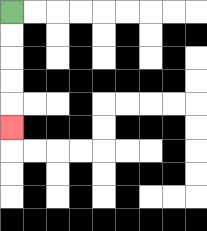{'start': '[0, 0]', 'end': '[0, 5]', 'path_directions': 'D,D,D,D,D', 'path_coordinates': '[[0, 0], [0, 1], [0, 2], [0, 3], [0, 4], [0, 5]]'}